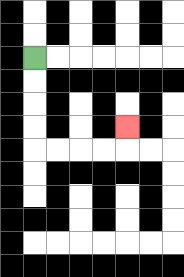{'start': '[1, 2]', 'end': '[5, 5]', 'path_directions': 'D,D,D,D,R,R,R,R,U', 'path_coordinates': '[[1, 2], [1, 3], [1, 4], [1, 5], [1, 6], [2, 6], [3, 6], [4, 6], [5, 6], [5, 5]]'}